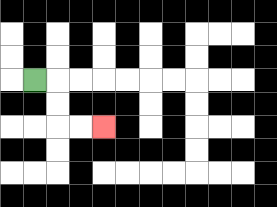{'start': '[1, 3]', 'end': '[4, 5]', 'path_directions': 'R,D,D,R,R', 'path_coordinates': '[[1, 3], [2, 3], [2, 4], [2, 5], [3, 5], [4, 5]]'}